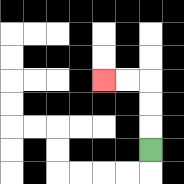{'start': '[6, 6]', 'end': '[4, 3]', 'path_directions': 'U,U,U,L,L', 'path_coordinates': '[[6, 6], [6, 5], [6, 4], [6, 3], [5, 3], [4, 3]]'}